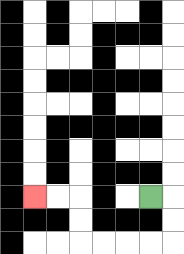{'start': '[6, 8]', 'end': '[1, 8]', 'path_directions': 'R,D,D,L,L,L,L,U,U,L,L', 'path_coordinates': '[[6, 8], [7, 8], [7, 9], [7, 10], [6, 10], [5, 10], [4, 10], [3, 10], [3, 9], [3, 8], [2, 8], [1, 8]]'}